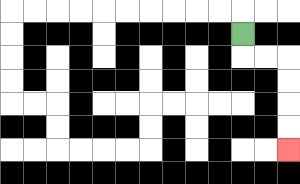{'start': '[10, 1]', 'end': '[12, 6]', 'path_directions': 'D,R,R,D,D,D,D', 'path_coordinates': '[[10, 1], [10, 2], [11, 2], [12, 2], [12, 3], [12, 4], [12, 5], [12, 6]]'}